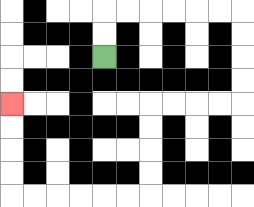{'start': '[4, 2]', 'end': '[0, 4]', 'path_directions': 'U,U,R,R,R,R,R,R,D,D,D,D,L,L,L,L,D,D,D,D,L,L,L,L,L,L,U,U,U,U', 'path_coordinates': '[[4, 2], [4, 1], [4, 0], [5, 0], [6, 0], [7, 0], [8, 0], [9, 0], [10, 0], [10, 1], [10, 2], [10, 3], [10, 4], [9, 4], [8, 4], [7, 4], [6, 4], [6, 5], [6, 6], [6, 7], [6, 8], [5, 8], [4, 8], [3, 8], [2, 8], [1, 8], [0, 8], [0, 7], [0, 6], [0, 5], [0, 4]]'}